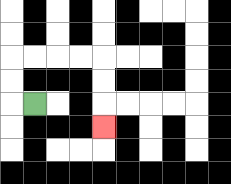{'start': '[1, 4]', 'end': '[4, 5]', 'path_directions': 'L,U,U,R,R,R,R,D,D,D', 'path_coordinates': '[[1, 4], [0, 4], [0, 3], [0, 2], [1, 2], [2, 2], [3, 2], [4, 2], [4, 3], [4, 4], [4, 5]]'}